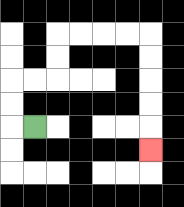{'start': '[1, 5]', 'end': '[6, 6]', 'path_directions': 'L,U,U,R,R,U,U,R,R,R,R,D,D,D,D,D', 'path_coordinates': '[[1, 5], [0, 5], [0, 4], [0, 3], [1, 3], [2, 3], [2, 2], [2, 1], [3, 1], [4, 1], [5, 1], [6, 1], [6, 2], [6, 3], [6, 4], [6, 5], [6, 6]]'}